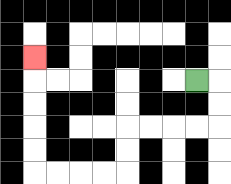{'start': '[8, 3]', 'end': '[1, 2]', 'path_directions': 'R,D,D,L,L,L,L,D,D,L,L,L,L,U,U,U,U,U', 'path_coordinates': '[[8, 3], [9, 3], [9, 4], [9, 5], [8, 5], [7, 5], [6, 5], [5, 5], [5, 6], [5, 7], [4, 7], [3, 7], [2, 7], [1, 7], [1, 6], [1, 5], [1, 4], [1, 3], [1, 2]]'}